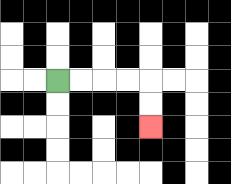{'start': '[2, 3]', 'end': '[6, 5]', 'path_directions': 'R,R,R,R,D,D', 'path_coordinates': '[[2, 3], [3, 3], [4, 3], [5, 3], [6, 3], [6, 4], [6, 5]]'}